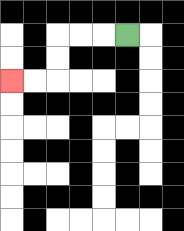{'start': '[5, 1]', 'end': '[0, 3]', 'path_directions': 'L,L,L,D,D,L,L', 'path_coordinates': '[[5, 1], [4, 1], [3, 1], [2, 1], [2, 2], [2, 3], [1, 3], [0, 3]]'}